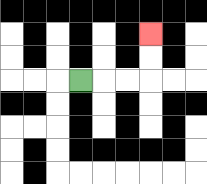{'start': '[3, 3]', 'end': '[6, 1]', 'path_directions': 'R,R,R,U,U', 'path_coordinates': '[[3, 3], [4, 3], [5, 3], [6, 3], [6, 2], [6, 1]]'}